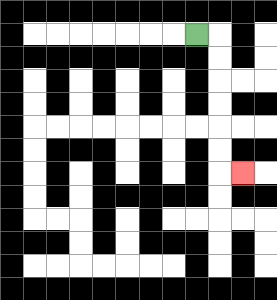{'start': '[8, 1]', 'end': '[10, 7]', 'path_directions': 'R,D,D,D,D,D,D,R', 'path_coordinates': '[[8, 1], [9, 1], [9, 2], [9, 3], [9, 4], [9, 5], [9, 6], [9, 7], [10, 7]]'}